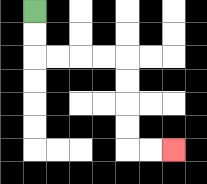{'start': '[1, 0]', 'end': '[7, 6]', 'path_directions': 'D,D,R,R,R,R,D,D,D,D,R,R', 'path_coordinates': '[[1, 0], [1, 1], [1, 2], [2, 2], [3, 2], [4, 2], [5, 2], [5, 3], [5, 4], [5, 5], [5, 6], [6, 6], [7, 6]]'}